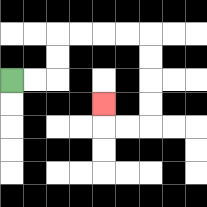{'start': '[0, 3]', 'end': '[4, 4]', 'path_directions': 'R,R,U,U,R,R,R,R,D,D,D,D,L,L,U', 'path_coordinates': '[[0, 3], [1, 3], [2, 3], [2, 2], [2, 1], [3, 1], [4, 1], [5, 1], [6, 1], [6, 2], [6, 3], [6, 4], [6, 5], [5, 5], [4, 5], [4, 4]]'}